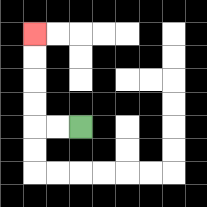{'start': '[3, 5]', 'end': '[1, 1]', 'path_directions': 'L,L,U,U,U,U', 'path_coordinates': '[[3, 5], [2, 5], [1, 5], [1, 4], [1, 3], [1, 2], [1, 1]]'}